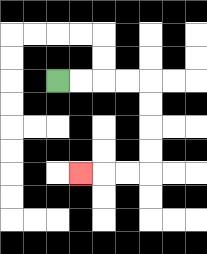{'start': '[2, 3]', 'end': '[3, 7]', 'path_directions': 'R,R,R,R,D,D,D,D,L,L,L', 'path_coordinates': '[[2, 3], [3, 3], [4, 3], [5, 3], [6, 3], [6, 4], [6, 5], [6, 6], [6, 7], [5, 7], [4, 7], [3, 7]]'}